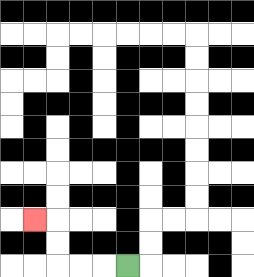{'start': '[5, 11]', 'end': '[1, 9]', 'path_directions': 'L,L,L,U,U,L', 'path_coordinates': '[[5, 11], [4, 11], [3, 11], [2, 11], [2, 10], [2, 9], [1, 9]]'}